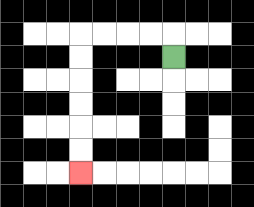{'start': '[7, 2]', 'end': '[3, 7]', 'path_directions': 'U,L,L,L,L,D,D,D,D,D,D', 'path_coordinates': '[[7, 2], [7, 1], [6, 1], [5, 1], [4, 1], [3, 1], [3, 2], [3, 3], [3, 4], [3, 5], [3, 6], [3, 7]]'}